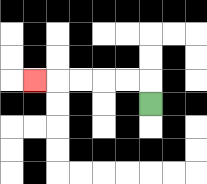{'start': '[6, 4]', 'end': '[1, 3]', 'path_directions': 'U,L,L,L,L,L', 'path_coordinates': '[[6, 4], [6, 3], [5, 3], [4, 3], [3, 3], [2, 3], [1, 3]]'}